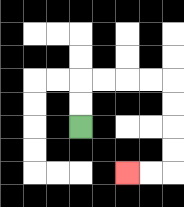{'start': '[3, 5]', 'end': '[5, 7]', 'path_directions': 'U,U,R,R,R,R,D,D,D,D,L,L', 'path_coordinates': '[[3, 5], [3, 4], [3, 3], [4, 3], [5, 3], [6, 3], [7, 3], [7, 4], [7, 5], [7, 6], [7, 7], [6, 7], [5, 7]]'}